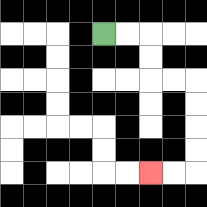{'start': '[4, 1]', 'end': '[6, 7]', 'path_directions': 'R,R,D,D,R,R,D,D,D,D,L,L', 'path_coordinates': '[[4, 1], [5, 1], [6, 1], [6, 2], [6, 3], [7, 3], [8, 3], [8, 4], [8, 5], [8, 6], [8, 7], [7, 7], [6, 7]]'}